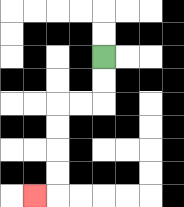{'start': '[4, 2]', 'end': '[1, 8]', 'path_directions': 'D,D,L,L,D,D,D,D,L', 'path_coordinates': '[[4, 2], [4, 3], [4, 4], [3, 4], [2, 4], [2, 5], [2, 6], [2, 7], [2, 8], [1, 8]]'}